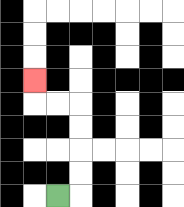{'start': '[2, 8]', 'end': '[1, 3]', 'path_directions': 'R,U,U,U,U,L,L,U', 'path_coordinates': '[[2, 8], [3, 8], [3, 7], [3, 6], [3, 5], [3, 4], [2, 4], [1, 4], [1, 3]]'}